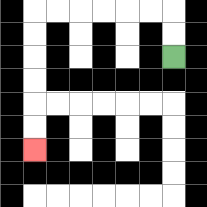{'start': '[7, 2]', 'end': '[1, 6]', 'path_directions': 'U,U,L,L,L,L,L,L,D,D,D,D,D,D', 'path_coordinates': '[[7, 2], [7, 1], [7, 0], [6, 0], [5, 0], [4, 0], [3, 0], [2, 0], [1, 0], [1, 1], [1, 2], [1, 3], [1, 4], [1, 5], [1, 6]]'}